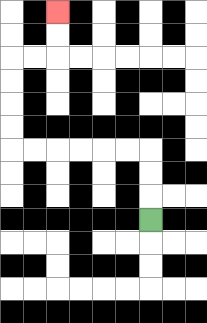{'start': '[6, 9]', 'end': '[2, 0]', 'path_directions': 'U,U,U,L,L,L,L,L,L,U,U,U,U,R,R,U,U', 'path_coordinates': '[[6, 9], [6, 8], [6, 7], [6, 6], [5, 6], [4, 6], [3, 6], [2, 6], [1, 6], [0, 6], [0, 5], [0, 4], [0, 3], [0, 2], [1, 2], [2, 2], [2, 1], [2, 0]]'}